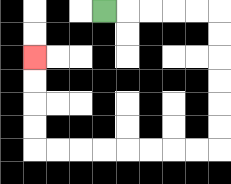{'start': '[4, 0]', 'end': '[1, 2]', 'path_directions': 'R,R,R,R,R,D,D,D,D,D,D,L,L,L,L,L,L,L,L,U,U,U,U', 'path_coordinates': '[[4, 0], [5, 0], [6, 0], [7, 0], [8, 0], [9, 0], [9, 1], [9, 2], [9, 3], [9, 4], [9, 5], [9, 6], [8, 6], [7, 6], [6, 6], [5, 6], [4, 6], [3, 6], [2, 6], [1, 6], [1, 5], [1, 4], [1, 3], [1, 2]]'}